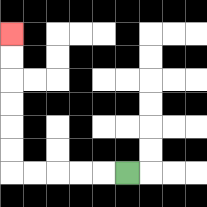{'start': '[5, 7]', 'end': '[0, 1]', 'path_directions': 'L,L,L,L,L,U,U,U,U,U,U', 'path_coordinates': '[[5, 7], [4, 7], [3, 7], [2, 7], [1, 7], [0, 7], [0, 6], [0, 5], [0, 4], [0, 3], [0, 2], [0, 1]]'}